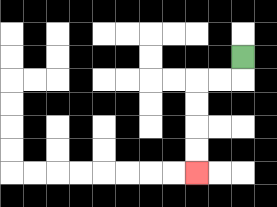{'start': '[10, 2]', 'end': '[8, 7]', 'path_directions': 'D,L,L,D,D,D,D', 'path_coordinates': '[[10, 2], [10, 3], [9, 3], [8, 3], [8, 4], [8, 5], [8, 6], [8, 7]]'}